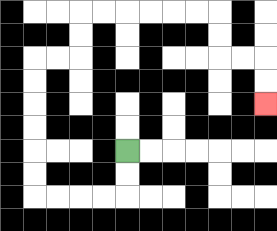{'start': '[5, 6]', 'end': '[11, 4]', 'path_directions': 'D,D,L,L,L,L,U,U,U,U,U,U,R,R,U,U,R,R,R,R,R,R,D,D,R,R,D,D', 'path_coordinates': '[[5, 6], [5, 7], [5, 8], [4, 8], [3, 8], [2, 8], [1, 8], [1, 7], [1, 6], [1, 5], [1, 4], [1, 3], [1, 2], [2, 2], [3, 2], [3, 1], [3, 0], [4, 0], [5, 0], [6, 0], [7, 0], [8, 0], [9, 0], [9, 1], [9, 2], [10, 2], [11, 2], [11, 3], [11, 4]]'}